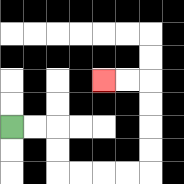{'start': '[0, 5]', 'end': '[4, 3]', 'path_directions': 'R,R,D,D,R,R,R,R,U,U,U,U,L,L', 'path_coordinates': '[[0, 5], [1, 5], [2, 5], [2, 6], [2, 7], [3, 7], [4, 7], [5, 7], [6, 7], [6, 6], [6, 5], [6, 4], [6, 3], [5, 3], [4, 3]]'}